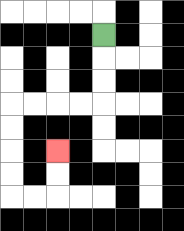{'start': '[4, 1]', 'end': '[2, 6]', 'path_directions': 'D,D,D,L,L,L,L,D,D,D,D,R,R,U,U', 'path_coordinates': '[[4, 1], [4, 2], [4, 3], [4, 4], [3, 4], [2, 4], [1, 4], [0, 4], [0, 5], [0, 6], [0, 7], [0, 8], [1, 8], [2, 8], [2, 7], [2, 6]]'}